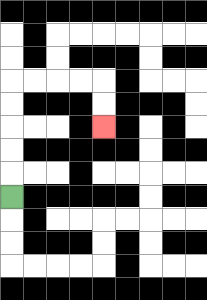{'start': '[0, 8]', 'end': '[4, 5]', 'path_directions': 'U,U,U,U,U,R,R,R,R,D,D', 'path_coordinates': '[[0, 8], [0, 7], [0, 6], [0, 5], [0, 4], [0, 3], [1, 3], [2, 3], [3, 3], [4, 3], [4, 4], [4, 5]]'}